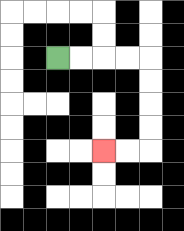{'start': '[2, 2]', 'end': '[4, 6]', 'path_directions': 'R,R,R,R,D,D,D,D,L,L', 'path_coordinates': '[[2, 2], [3, 2], [4, 2], [5, 2], [6, 2], [6, 3], [6, 4], [6, 5], [6, 6], [5, 6], [4, 6]]'}